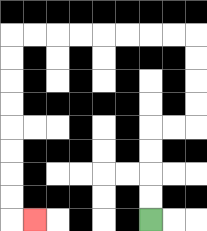{'start': '[6, 9]', 'end': '[1, 9]', 'path_directions': 'U,U,U,U,R,R,U,U,U,U,L,L,L,L,L,L,L,L,D,D,D,D,D,D,D,D,R', 'path_coordinates': '[[6, 9], [6, 8], [6, 7], [6, 6], [6, 5], [7, 5], [8, 5], [8, 4], [8, 3], [8, 2], [8, 1], [7, 1], [6, 1], [5, 1], [4, 1], [3, 1], [2, 1], [1, 1], [0, 1], [0, 2], [0, 3], [0, 4], [0, 5], [0, 6], [0, 7], [0, 8], [0, 9], [1, 9]]'}